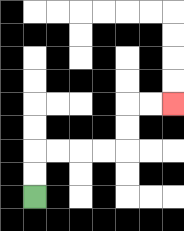{'start': '[1, 8]', 'end': '[7, 4]', 'path_directions': 'U,U,R,R,R,R,U,U,R,R', 'path_coordinates': '[[1, 8], [1, 7], [1, 6], [2, 6], [3, 6], [4, 6], [5, 6], [5, 5], [5, 4], [6, 4], [7, 4]]'}